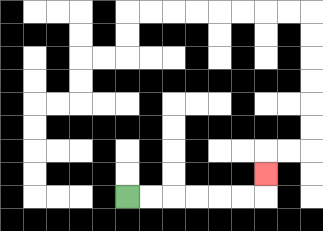{'start': '[5, 8]', 'end': '[11, 7]', 'path_directions': 'R,R,R,R,R,R,U', 'path_coordinates': '[[5, 8], [6, 8], [7, 8], [8, 8], [9, 8], [10, 8], [11, 8], [11, 7]]'}